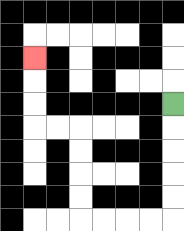{'start': '[7, 4]', 'end': '[1, 2]', 'path_directions': 'D,D,D,D,D,L,L,L,L,U,U,U,U,L,L,U,U,U', 'path_coordinates': '[[7, 4], [7, 5], [7, 6], [7, 7], [7, 8], [7, 9], [6, 9], [5, 9], [4, 9], [3, 9], [3, 8], [3, 7], [3, 6], [3, 5], [2, 5], [1, 5], [1, 4], [1, 3], [1, 2]]'}